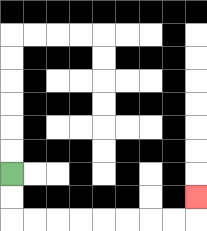{'start': '[0, 7]', 'end': '[8, 8]', 'path_directions': 'D,D,R,R,R,R,R,R,R,R,U', 'path_coordinates': '[[0, 7], [0, 8], [0, 9], [1, 9], [2, 9], [3, 9], [4, 9], [5, 9], [6, 9], [7, 9], [8, 9], [8, 8]]'}